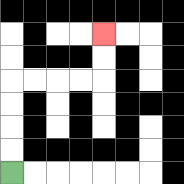{'start': '[0, 7]', 'end': '[4, 1]', 'path_directions': 'U,U,U,U,R,R,R,R,U,U', 'path_coordinates': '[[0, 7], [0, 6], [0, 5], [0, 4], [0, 3], [1, 3], [2, 3], [3, 3], [4, 3], [4, 2], [4, 1]]'}